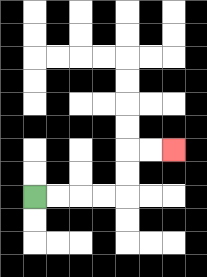{'start': '[1, 8]', 'end': '[7, 6]', 'path_directions': 'R,R,R,R,U,U,R,R', 'path_coordinates': '[[1, 8], [2, 8], [3, 8], [4, 8], [5, 8], [5, 7], [5, 6], [6, 6], [7, 6]]'}